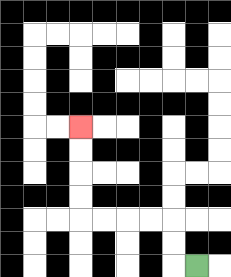{'start': '[8, 11]', 'end': '[3, 5]', 'path_directions': 'L,U,U,L,L,L,L,U,U,U,U', 'path_coordinates': '[[8, 11], [7, 11], [7, 10], [7, 9], [6, 9], [5, 9], [4, 9], [3, 9], [3, 8], [3, 7], [3, 6], [3, 5]]'}